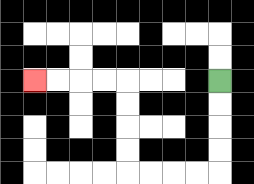{'start': '[9, 3]', 'end': '[1, 3]', 'path_directions': 'D,D,D,D,L,L,L,L,U,U,U,U,L,L,L,L', 'path_coordinates': '[[9, 3], [9, 4], [9, 5], [9, 6], [9, 7], [8, 7], [7, 7], [6, 7], [5, 7], [5, 6], [5, 5], [5, 4], [5, 3], [4, 3], [3, 3], [2, 3], [1, 3]]'}